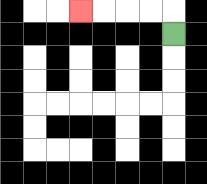{'start': '[7, 1]', 'end': '[3, 0]', 'path_directions': 'U,L,L,L,L', 'path_coordinates': '[[7, 1], [7, 0], [6, 0], [5, 0], [4, 0], [3, 0]]'}